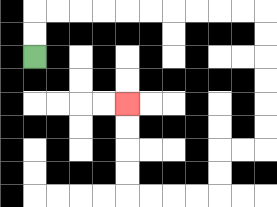{'start': '[1, 2]', 'end': '[5, 4]', 'path_directions': 'U,U,R,R,R,R,R,R,R,R,R,R,D,D,D,D,D,D,L,L,D,D,L,L,L,L,U,U,U,U', 'path_coordinates': '[[1, 2], [1, 1], [1, 0], [2, 0], [3, 0], [4, 0], [5, 0], [6, 0], [7, 0], [8, 0], [9, 0], [10, 0], [11, 0], [11, 1], [11, 2], [11, 3], [11, 4], [11, 5], [11, 6], [10, 6], [9, 6], [9, 7], [9, 8], [8, 8], [7, 8], [6, 8], [5, 8], [5, 7], [5, 6], [5, 5], [5, 4]]'}